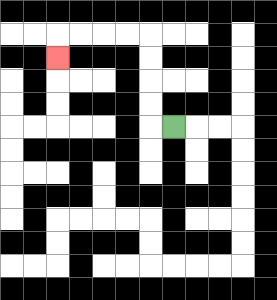{'start': '[7, 5]', 'end': '[2, 2]', 'path_directions': 'L,U,U,U,U,L,L,L,L,D', 'path_coordinates': '[[7, 5], [6, 5], [6, 4], [6, 3], [6, 2], [6, 1], [5, 1], [4, 1], [3, 1], [2, 1], [2, 2]]'}